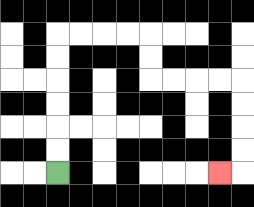{'start': '[2, 7]', 'end': '[9, 7]', 'path_directions': 'U,U,U,U,U,U,R,R,R,R,D,D,R,R,R,R,D,D,D,D,L', 'path_coordinates': '[[2, 7], [2, 6], [2, 5], [2, 4], [2, 3], [2, 2], [2, 1], [3, 1], [4, 1], [5, 1], [6, 1], [6, 2], [6, 3], [7, 3], [8, 3], [9, 3], [10, 3], [10, 4], [10, 5], [10, 6], [10, 7], [9, 7]]'}